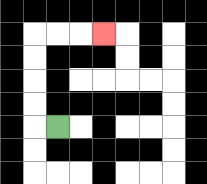{'start': '[2, 5]', 'end': '[4, 1]', 'path_directions': 'L,U,U,U,U,R,R,R', 'path_coordinates': '[[2, 5], [1, 5], [1, 4], [1, 3], [1, 2], [1, 1], [2, 1], [3, 1], [4, 1]]'}